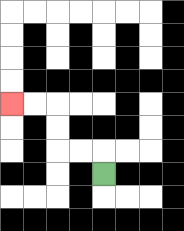{'start': '[4, 7]', 'end': '[0, 4]', 'path_directions': 'U,L,L,U,U,L,L', 'path_coordinates': '[[4, 7], [4, 6], [3, 6], [2, 6], [2, 5], [2, 4], [1, 4], [0, 4]]'}